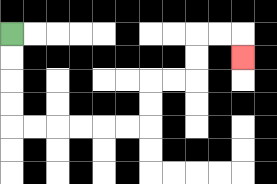{'start': '[0, 1]', 'end': '[10, 2]', 'path_directions': 'D,D,D,D,R,R,R,R,R,R,U,U,R,R,U,U,R,R,D', 'path_coordinates': '[[0, 1], [0, 2], [0, 3], [0, 4], [0, 5], [1, 5], [2, 5], [3, 5], [4, 5], [5, 5], [6, 5], [6, 4], [6, 3], [7, 3], [8, 3], [8, 2], [8, 1], [9, 1], [10, 1], [10, 2]]'}